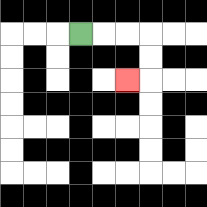{'start': '[3, 1]', 'end': '[5, 3]', 'path_directions': 'R,R,R,D,D,L', 'path_coordinates': '[[3, 1], [4, 1], [5, 1], [6, 1], [6, 2], [6, 3], [5, 3]]'}